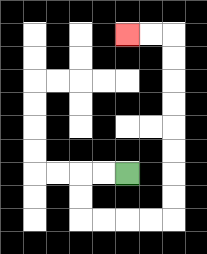{'start': '[5, 7]', 'end': '[5, 1]', 'path_directions': 'L,L,D,D,R,R,R,R,U,U,U,U,U,U,U,U,L,L', 'path_coordinates': '[[5, 7], [4, 7], [3, 7], [3, 8], [3, 9], [4, 9], [5, 9], [6, 9], [7, 9], [7, 8], [7, 7], [7, 6], [7, 5], [7, 4], [7, 3], [7, 2], [7, 1], [6, 1], [5, 1]]'}